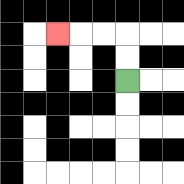{'start': '[5, 3]', 'end': '[2, 1]', 'path_directions': 'U,U,L,L,L', 'path_coordinates': '[[5, 3], [5, 2], [5, 1], [4, 1], [3, 1], [2, 1]]'}